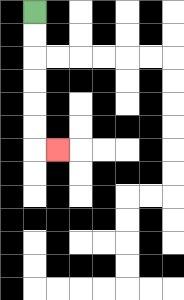{'start': '[1, 0]', 'end': '[2, 6]', 'path_directions': 'D,D,D,D,D,D,R', 'path_coordinates': '[[1, 0], [1, 1], [1, 2], [1, 3], [1, 4], [1, 5], [1, 6], [2, 6]]'}